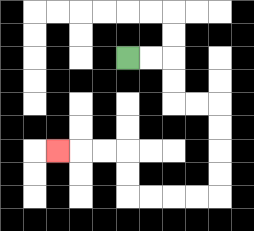{'start': '[5, 2]', 'end': '[2, 6]', 'path_directions': 'R,R,D,D,R,R,D,D,D,D,L,L,L,L,U,U,L,L,L', 'path_coordinates': '[[5, 2], [6, 2], [7, 2], [7, 3], [7, 4], [8, 4], [9, 4], [9, 5], [9, 6], [9, 7], [9, 8], [8, 8], [7, 8], [6, 8], [5, 8], [5, 7], [5, 6], [4, 6], [3, 6], [2, 6]]'}